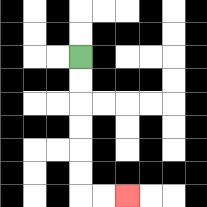{'start': '[3, 2]', 'end': '[5, 8]', 'path_directions': 'D,D,D,D,D,D,R,R', 'path_coordinates': '[[3, 2], [3, 3], [3, 4], [3, 5], [3, 6], [3, 7], [3, 8], [4, 8], [5, 8]]'}